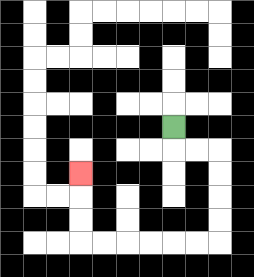{'start': '[7, 5]', 'end': '[3, 7]', 'path_directions': 'D,R,R,D,D,D,D,L,L,L,L,L,L,U,U,U', 'path_coordinates': '[[7, 5], [7, 6], [8, 6], [9, 6], [9, 7], [9, 8], [9, 9], [9, 10], [8, 10], [7, 10], [6, 10], [5, 10], [4, 10], [3, 10], [3, 9], [3, 8], [3, 7]]'}